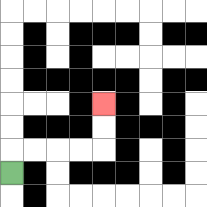{'start': '[0, 7]', 'end': '[4, 4]', 'path_directions': 'U,R,R,R,R,U,U', 'path_coordinates': '[[0, 7], [0, 6], [1, 6], [2, 6], [3, 6], [4, 6], [4, 5], [4, 4]]'}